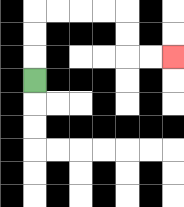{'start': '[1, 3]', 'end': '[7, 2]', 'path_directions': 'U,U,U,R,R,R,R,D,D,R,R', 'path_coordinates': '[[1, 3], [1, 2], [1, 1], [1, 0], [2, 0], [3, 0], [4, 0], [5, 0], [5, 1], [5, 2], [6, 2], [7, 2]]'}